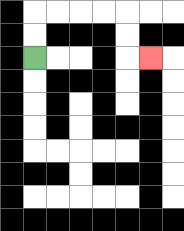{'start': '[1, 2]', 'end': '[6, 2]', 'path_directions': 'U,U,R,R,R,R,D,D,R', 'path_coordinates': '[[1, 2], [1, 1], [1, 0], [2, 0], [3, 0], [4, 0], [5, 0], [5, 1], [5, 2], [6, 2]]'}